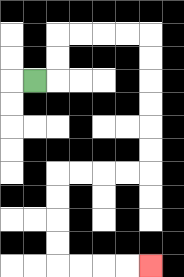{'start': '[1, 3]', 'end': '[6, 11]', 'path_directions': 'R,U,U,R,R,R,R,D,D,D,D,D,D,L,L,L,L,D,D,D,D,R,R,R,R', 'path_coordinates': '[[1, 3], [2, 3], [2, 2], [2, 1], [3, 1], [4, 1], [5, 1], [6, 1], [6, 2], [6, 3], [6, 4], [6, 5], [6, 6], [6, 7], [5, 7], [4, 7], [3, 7], [2, 7], [2, 8], [2, 9], [2, 10], [2, 11], [3, 11], [4, 11], [5, 11], [6, 11]]'}